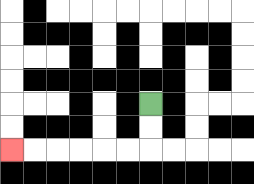{'start': '[6, 4]', 'end': '[0, 6]', 'path_directions': 'D,D,L,L,L,L,L,L', 'path_coordinates': '[[6, 4], [6, 5], [6, 6], [5, 6], [4, 6], [3, 6], [2, 6], [1, 6], [0, 6]]'}